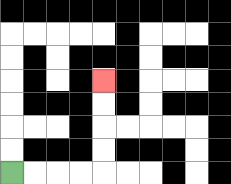{'start': '[0, 7]', 'end': '[4, 3]', 'path_directions': 'R,R,R,R,U,U,U,U', 'path_coordinates': '[[0, 7], [1, 7], [2, 7], [3, 7], [4, 7], [4, 6], [4, 5], [4, 4], [4, 3]]'}